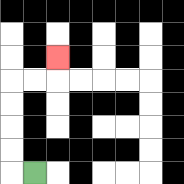{'start': '[1, 7]', 'end': '[2, 2]', 'path_directions': 'L,U,U,U,U,R,R,U', 'path_coordinates': '[[1, 7], [0, 7], [0, 6], [0, 5], [0, 4], [0, 3], [1, 3], [2, 3], [2, 2]]'}